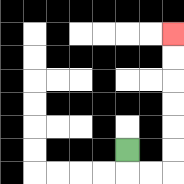{'start': '[5, 6]', 'end': '[7, 1]', 'path_directions': 'D,R,R,U,U,U,U,U,U', 'path_coordinates': '[[5, 6], [5, 7], [6, 7], [7, 7], [7, 6], [7, 5], [7, 4], [7, 3], [7, 2], [7, 1]]'}